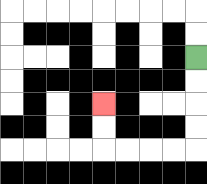{'start': '[8, 2]', 'end': '[4, 4]', 'path_directions': 'D,D,D,D,L,L,L,L,U,U', 'path_coordinates': '[[8, 2], [8, 3], [8, 4], [8, 5], [8, 6], [7, 6], [6, 6], [5, 6], [4, 6], [4, 5], [4, 4]]'}